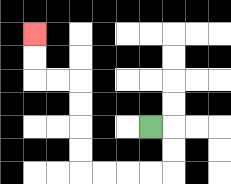{'start': '[6, 5]', 'end': '[1, 1]', 'path_directions': 'R,D,D,L,L,L,L,U,U,U,U,L,L,U,U', 'path_coordinates': '[[6, 5], [7, 5], [7, 6], [7, 7], [6, 7], [5, 7], [4, 7], [3, 7], [3, 6], [3, 5], [3, 4], [3, 3], [2, 3], [1, 3], [1, 2], [1, 1]]'}